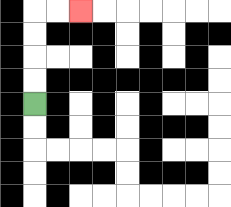{'start': '[1, 4]', 'end': '[3, 0]', 'path_directions': 'U,U,U,U,R,R', 'path_coordinates': '[[1, 4], [1, 3], [1, 2], [1, 1], [1, 0], [2, 0], [3, 0]]'}